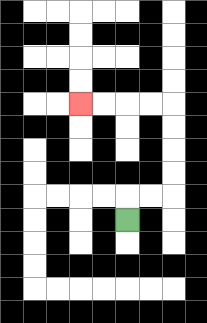{'start': '[5, 9]', 'end': '[3, 4]', 'path_directions': 'U,R,R,U,U,U,U,L,L,L,L', 'path_coordinates': '[[5, 9], [5, 8], [6, 8], [7, 8], [7, 7], [7, 6], [7, 5], [7, 4], [6, 4], [5, 4], [4, 4], [3, 4]]'}